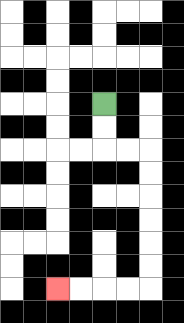{'start': '[4, 4]', 'end': '[2, 12]', 'path_directions': 'D,D,R,R,D,D,D,D,D,D,L,L,L,L', 'path_coordinates': '[[4, 4], [4, 5], [4, 6], [5, 6], [6, 6], [6, 7], [6, 8], [6, 9], [6, 10], [6, 11], [6, 12], [5, 12], [4, 12], [3, 12], [2, 12]]'}